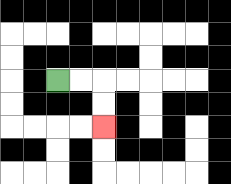{'start': '[2, 3]', 'end': '[4, 5]', 'path_directions': 'R,R,D,D', 'path_coordinates': '[[2, 3], [3, 3], [4, 3], [4, 4], [4, 5]]'}